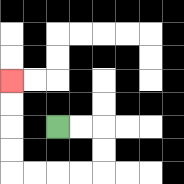{'start': '[2, 5]', 'end': '[0, 3]', 'path_directions': 'R,R,D,D,L,L,L,L,U,U,U,U', 'path_coordinates': '[[2, 5], [3, 5], [4, 5], [4, 6], [4, 7], [3, 7], [2, 7], [1, 7], [0, 7], [0, 6], [0, 5], [0, 4], [0, 3]]'}